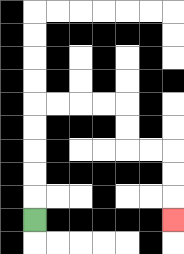{'start': '[1, 9]', 'end': '[7, 9]', 'path_directions': 'U,U,U,U,U,R,R,R,R,D,D,R,R,D,D,D', 'path_coordinates': '[[1, 9], [1, 8], [1, 7], [1, 6], [1, 5], [1, 4], [2, 4], [3, 4], [4, 4], [5, 4], [5, 5], [5, 6], [6, 6], [7, 6], [7, 7], [7, 8], [7, 9]]'}